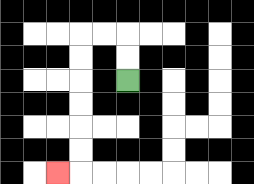{'start': '[5, 3]', 'end': '[2, 7]', 'path_directions': 'U,U,L,L,D,D,D,D,D,D,L', 'path_coordinates': '[[5, 3], [5, 2], [5, 1], [4, 1], [3, 1], [3, 2], [3, 3], [3, 4], [3, 5], [3, 6], [3, 7], [2, 7]]'}